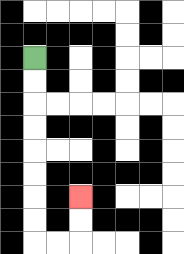{'start': '[1, 2]', 'end': '[3, 8]', 'path_directions': 'D,D,D,D,D,D,D,D,R,R,U,U', 'path_coordinates': '[[1, 2], [1, 3], [1, 4], [1, 5], [1, 6], [1, 7], [1, 8], [1, 9], [1, 10], [2, 10], [3, 10], [3, 9], [3, 8]]'}